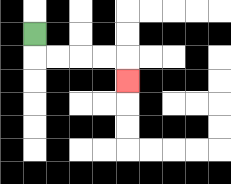{'start': '[1, 1]', 'end': '[5, 3]', 'path_directions': 'D,R,R,R,R,D', 'path_coordinates': '[[1, 1], [1, 2], [2, 2], [3, 2], [4, 2], [5, 2], [5, 3]]'}